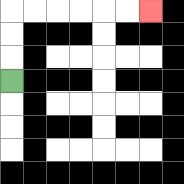{'start': '[0, 3]', 'end': '[6, 0]', 'path_directions': 'U,U,U,R,R,R,R,R,R', 'path_coordinates': '[[0, 3], [0, 2], [0, 1], [0, 0], [1, 0], [2, 0], [3, 0], [4, 0], [5, 0], [6, 0]]'}